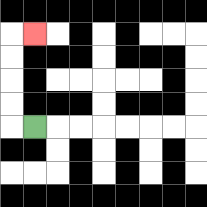{'start': '[1, 5]', 'end': '[1, 1]', 'path_directions': 'L,U,U,U,U,R', 'path_coordinates': '[[1, 5], [0, 5], [0, 4], [0, 3], [0, 2], [0, 1], [1, 1]]'}